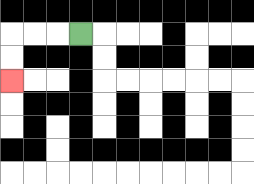{'start': '[3, 1]', 'end': '[0, 3]', 'path_directions': 'L,L,L,D,D', 'path_coordinates': '[[3, 1], [2, 1], [1, 1], [0, 1], [0, 2], [0, 3]]'}